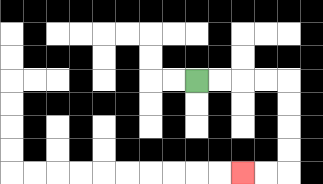{'start': '[8, 3]', 'end': '[10, 7]', 'path_directions': 'R,R,R,R,D,D,D,D,L,L', 'path_coordinates': '[[8, 3], [9, 3], [10, 3], [11, 3], [12, 3], [12, 4], [12, 5], [12, 6], [12, 7], [11, 7], [10, 7]]'}